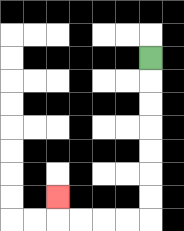{'start': '[6, 2]', 'end': '[2, 8]', 'path_directions': 'D,D,D,D,D,D,D,L,L,L,L,U', 'path_coordinates': '[[6, 2], [6, 3], [6, 4], [6, 5], [6, 6], [6, 7], [6, 8], [6, 9], [5, 9], [4, 9], [3, 9], [2, 9], [2, 8]]'}